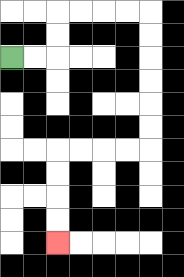{'start': '[0, 2]', 'end': '[2, 10]', 'path_directions': 'R,R,U,U,R,R,R,R,D,D,D,D,D,D,L,L,L,L,D,D,D,D', 'path_coordinates': '[[0, 2], [1, 2], [2, 2], [2, 1], [2, 0], [3, 0], [4, 0], [5, 0], [6, 0], [6, 1], [6, 2], [6, 3], [6, 4], [6, 5], [6, 6], [5, 6], [4, 6], [3, 6], [2, 6], [2, 7], [2, 8], [2, 9], [2, 10]]'}